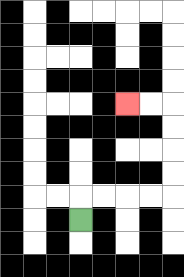{'start': '[3, 9]', 'end': '[5, 4]', 'path_directions': 'U,R,R,R,R,U,U,U,U,L,L', 'path_coordinates': '[[3, 9], [3, 8], [4, 8], [5, 8], [6, 8], [7, 8], [7, 7], [7, 6], [7, 5], [7, 4], [6, 4], [5, 4]]'}